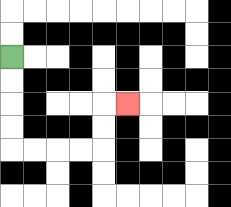{'start': '[0, 2]', 'end': '[5, 4]', 'path_directions': 'D,D,D,D,R,R,R,R,U,U,R', 'path_coordinates': '[[0, 2], [0, 3], [0, 4], [0, 5], [0, 6], [1, 6], [2, 6], [3, 6], [4, 6], [4, 5], [4, 4], [5, 4]]'}